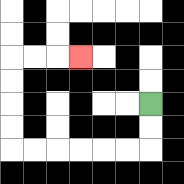{'start': '[6, 4]', 'end': '[3, 2]', 'path_directions': 'D,D,L,L,L,L,L,L,U,U,U,U,R,R,R', 'path_coordinates': '[[6, 4], [6, 5], [6, 6], [5, 6], [4, 6], [3, 6], [2, 6], [1, 6], [0, 6], [0, 5], [0, 4], [0, 3], [0, 2], [1, 2], [2, 2], [3, 2]]'}